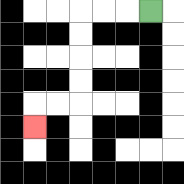{'start': '[6, 0]', 'end': '[1, 5]', 'path_directions': 'L,L,L,D,D,D,D,L,L,D', 'path_coordinates': '[[6, 0], [5, 0], [4, 0], [3, 0], [3, 1], [3, 2], [3, 3], [3, 4], [2, 4], [1, 4], [1, 5]]'}